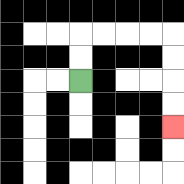{'start': '[3, 3]', 'end': '[7, 5]', 'path_directions': 'U,U,R,R,R,R,D,D,D,D', 'path_coordinates': '[[3, 3], [3, 2], [3, 1], [4, 1], [5, 1], [6, 1], [7, 1], [7, 2], [7, 3], [7, 4], [7, 5]]'}